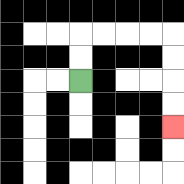{'start': '[3, 3]', 'end': '[7, 5]', 'path_directions': 'U,U,R,R,R,R,D,D,D,D', 'path_coordinates': '[[3, 3], [3, 2], [3, 1], [4, 1], [5, 1], [6, 1], [7, 1], [7, 2], [7, 3], [7, 4], [7, 5]]'}